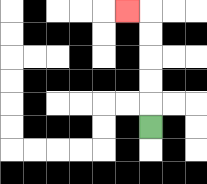{'start': '[6, 5]', 'end': '[5, 0]', 'path_directions': 'U,U,U,U,U,L', 'path_coordinates': '[[6, 5], [6, 4], [6, 3], [6, 2], [6, 1], [6, 0], [5, 0]]'}